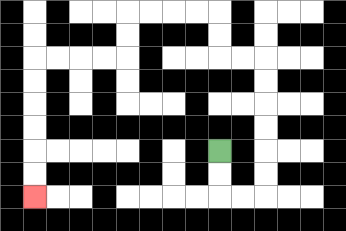{'start': '[9, 6]', 'end': '[1, 8]', 'path_directions': 'D,D,R,R,U,U,U,U,U,U,L,L,U,U,L,L,L,L,D,D,L,L,L,L,D,D,D,D,D,D', 'path_coordinates': '[[9, 6], [9, 7], [9, 8], [10, 8], [11, 8], [11, 7], [11, 6], [11, 5], [11, 4], [11, 3], [11, 2], [10, 2], [9, 2], [9, 1], [9, 0], [8, 0], [7, 0], [6, 0], [5, 0], [5, 1], [5, 2], [4, 2], [3, 2], [2, 2], [1, 2], [1, 3], [1, 4], [1, 5], [1, 6], [1, 7], [1, 8]]'}